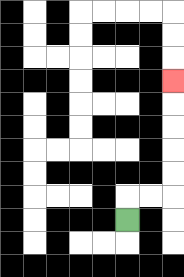{'start': '[5, 9]', 'end': '[7, 3]', 'path_directions': 'U,R,R,U,U,U,U,U', 'path_coordinates': '[[5, 9], [5, 8], [6, 8], [7, 8], [7, 7], [7, 6], [7, 5], [7, 4], [7, 3]]'}